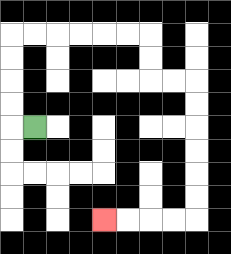{'start': '[1, 5]', 'end': '[4, 9]', 'path_directions': 'L,U,U,U,U,R,R,R,R,R,R,D,D,R,R,D,D,D,D,D,D,L,L,L,L', 'path_coordinates': '[[1, 5], [0, 5], [0, 4], [0, 3], [0, 2], [0, 1], [1, 1], [2, 1], [3, 1], [4, 1], [5, 1], [6, 1], [6, 2], [6, 3], [7, 3], [8, 3], [8, 4], [8, 5], [8, 6], [8, 7], [8, 8], [8, 9], [7, 9], [6, 9], [5, 9], [4, 9]]'}